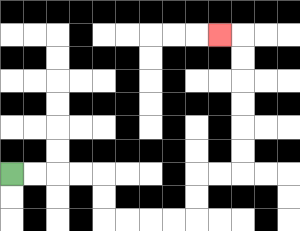{'start': '[0, 7]', 'end': '[9, 1]', 'path_directions': 'R,R,R,R,D,D,R,R,R,R,U,U,R,R,U,U,U,U,U,U,L', 'path_coordinates': '[[0, 7], [1, 7], [2, 7], [3, 7], [4, 7], [4, 8], [4, 9], [5, 9], [6, 9], [7, 9], [8, 9], [8, 8], [8, 7], [9, 7], [10, 7], [10, 6], [10, 5], [10, 4], [10, 3], [10, 2], [10, 1], [9, 1]]'}